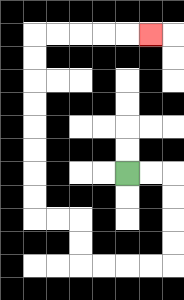{'start': '[5, 7]', 'end': '[6, 1]', 'path_directions': 'R,R,D,D,D,D,L,L,L,L,U,U,L,L,U,U,U,U,U,U,U,U,R,R,R,R,R', 'path_coordinates': '[[5, 7], [6, 7], [7, 7], [7, 8], [7, 9], [7, 10], [7, 11], [6, 11], [5, 11], [4, 11], [3, 11], [3, 10], [3, 9], [2, 9], [1, 9], [1, 8], [1, 7], [1, 6], [1, 5], [1, 4], [1, 3], [1, 2], [1, 1], [2, 1], [3, 1], [4, 1], [5, 1], [6, 1]]'}